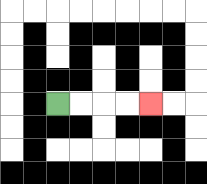{'start': '[2, 4]', 'end': '[6, 4]', 'path_directions': 'R,R,R,R', 'path_coordinates': '[[2, 4], [3, 4], [4, 4], [5, 4], [6, 4]]'}